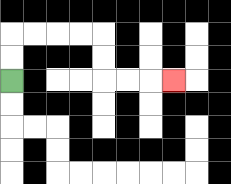{'start': '[0, 3]', 'end': '[7, 3]', 'path_directions': 'U,U,R,R,R,R,D,D,R,R,R', 'path_coordinates': '[[0, 3], [0, 2], [0, 1], [1, 1], [2, 1], [3, 1], [4, 1], [4, 2], [4, 3], [5, 3], [6, 3], [7, 3]]'}